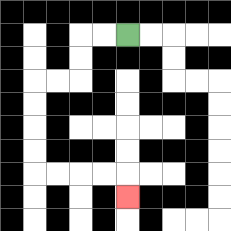{'start': '[5, 1]', 'end': '[5, 8]', 'path_directions': 'L,L,D,D,L,L,D,D,D,D,R,R,R,R,D', 'path_coordinates': '[[5, 1], [4, 1], [3, 1], [3, 2], [3, 3], [2, 3], [1, 3], [1, 4], [1, 5], [1, 6], [1, 7], [2, 7], [3, 7], [4, 7], [5, 7], [5, 8]]'}